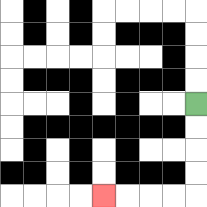{'start': '[8, 4]', 'end': '[4, 8]', 'path_directions': 'D,D,D,D,L,L,L,L', 'path_coordinates': '[[8, 4], [8, 5], [8, 6], [8, 7], [8, 8], [7, 8], [6, 8], [5, 8], [4, 8]]'}